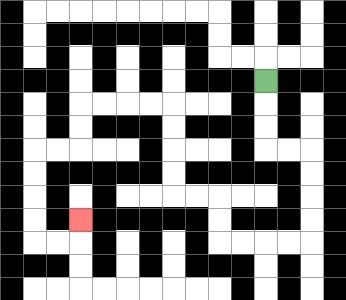{'start': '[11, 3]', 'end': '[3, 9]', 'path_directions': 'D,D,D,R,R,D,D,D,D,L,L,L,L,U,U,L,L,U,U,U,U,L,L,L,L,D,D,L,L,D,D,D,D,R,R,U', 'path_coordinates': '[[11, 3], [11, 4], [11, 5], [11, 6], [12, 6], [13, 6], [13, 7], [13, 8], [13, 9], [13, 10], [12, 10], [11, 10], [10, 10], [9, 10], [9, 9], [9, 8], [8, 8], [7, 8], [7, 7], [7, 6], [7, 5], [7, 4], [6, 4], [5, 4], [4, 4], [3, 4], [3, 5], [3, 6], [2, 6], [1, 6], [1, 7], [1, 8], [1, 9], [1, 10], [2, 10], [3, 10], [3, 9]]'}